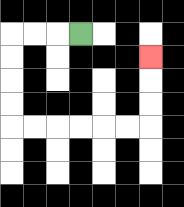{'start': '[3, 1]', 'end': '[6, 2]', 'path_directions': 'L,L,L,D,D,D,D,R,R,R,R,R,R,U,U,U', 'path_coordinates': '[[3, 1], [2, 1], [1, 1], [0, 1], [0, 2], [0, 3], [0, 4], [0, 5], [1, 5], [2, 5], [3, 5], [4, 5], [5, 5], [6, 5], [6, 4], [6, 3], [6, 2]]'}